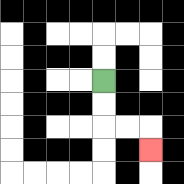{'start': '[4, 3]', 'end': '[6, 6]', 'path_directions': 'D,D,R,R,D', 'path_coordinates': '[[4, 3], [4, 4], [4, 5], [5, 5], [6, 5], [6, 6]]'}